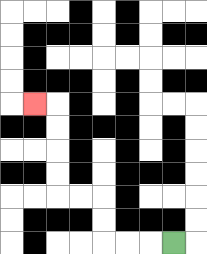{'start': '[7, 10]', 'end': '[1, 4]', 'path_directions': 'L,L,L,U,U,L,L,U,U,U,U,L', 'path_coordinates': '[[7, 10], [6, 10], [5, 10], [4, 10], [4, 9], [4, 8], [3, 8], [2, 8], [2, 7], [2, 6], [2, 5], [2, 4], [1, 4]]'}